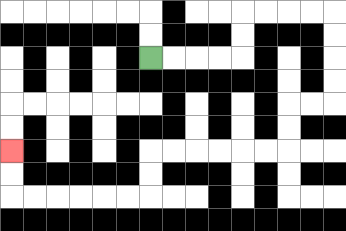{'start': '[6, 2]', 'end': '[0, 6]', 'path_directions': 'R,R,R,R,U,U,R,R,R,R,D,D,D,D,L,L,D,D,L,L,L,L,L,L,D,D,L,L,L,L,L,L,U,U', 'path_coordinates': '[[6, 2], [7, 2], [8, 2], [9, 2], [10, 2], [10, 1], [10, 0], [11, 0], [12, 0], [13, 0], [14, 0], [14, 1], [14, 2], [14, 3], [14, 4], [13, 4], [12, 4], [12, 5], [12, 6], [11, 6], [10, 6], [9, 6], [8, 6], [7, 6], [6, 6], [6, 7], [6, 8], [5, 8], [4, 8], [3, 8], [2, 8], [1, 8], [0, 8], [0, 7], [0, 6]]'}